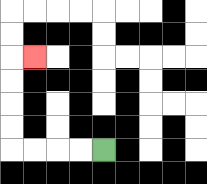{'start': '[4, 6]', 'end': '[1, 2]', 'path_directions': 'L,L,L,L,U,U,U,U,R', 'path_coordinates': '[[4, 6], [3, 6], [2, 6], [1, 6], [0, 6], [0, 5], [0, 4], [0, 3], [0, 2], [1, 2]]'}